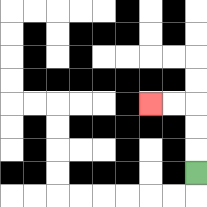{'start': '[8, 7]', 'end': '[6, 4]', 'path_directions': 'U,U,U,L,L', 'path_coordinates': '[[8, 7], [8, 6], [8, 5], [8, 4], [7, 4], [6, 4]]'}